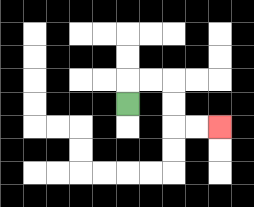{'start': '[5, 4]', 'end': '[9, 5]', 'path_directions': 'U,R,R,D,D,R,R', 'path_coordinates': '[[5, 4], [5, 3], [6, 3], [7, 3], [7, 4], [7, 5], [8, 5], [9, 5]]'}